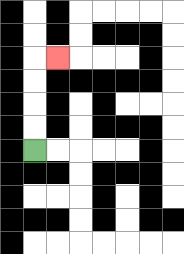{'start': '[1, 6]', 'end': '[2, 2]', 'path_directions': 'U,U,U,U,R', 'path_coordinates': '[[1, 6], [1, 5], [1, 4], [1, 3], [1, 2], [2, 2]]'}